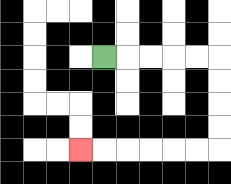{'start': '[4, 2]', 'end': '[3, 6]', 'path_directions': 'R,R,R,R,R,D,D,D,D,L,L,L,L,L,L', 'path_coordinates': '[[4, 2], [5, 2], [6, 2], [7, 2], [8, 2], [9, 2], [9, 3], [9, 4], [9, 5], [9, 6], [8, 6], [7, 6], [6, 6], [5, 6], [4, 6], [3, 6]]'}